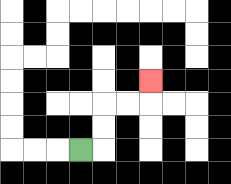{'start': '[3, 6]', 'end': '[6, 3]', 'path_directions': 'R,U,U,R,R,U', 'path_coordinates': '[[3, 6], [4, 6], [4, 5], [4, 4], [5, 4], [6, 4], [6, 3]]'}